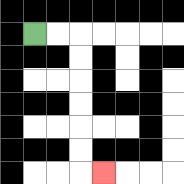{'start': '[1, 1]', 'end': '[4, 7]', 'path_directions': 'R,R,D,D,D,D,D,D,R', 'path_coordinates': '[[1, 1], [2, 1], [3, 1], [3, 2], [3, 3], [3, 4], [3, 5], [3, 6], [3, 7], [4, 7]]'}